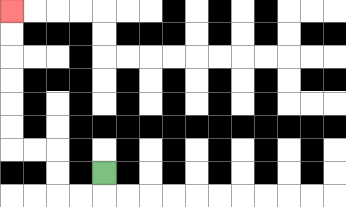{'start': '[4, 7]', 'end': '[0, 0]', 'path_directions': 'D,L,L,U,U,L,L,U,U,U,U,U,U', 'path_coordinates': '[[4, 7], [4, 8], [3, 8], [2, 8], [2, 7], [2, 6], [1, 6], [0, 6], [0, 5], [0, 4], [0, 3], [0, 2], [0, 1], [0, 0]]'}